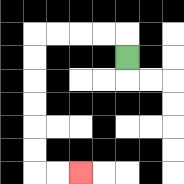{'start': '[5, 2]', 'end': '[3, 7]', 'path_directions': 'U,L,L,L,L,D,D,D,D,D,D,R,R', 'path_coordinates': '[[5, 2], [5, 1], [4, 1], [3, 1], [2, 1], [1, 1], [1, 2], [1, 3], [1, 4], [1, 5], [1, 6], [1, 7], [2, 7], [3, 7]]'}